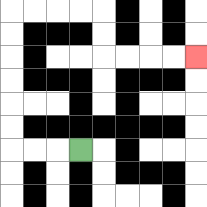{'start': '[3, 6]', 'end': '[8, 2]', 'path_directions': 'L,L,L,U,U,U,U,U,U,R,R,R,R,D,D,R,R,R,R', 'path_coordinates': '[[3, 6], [2, 6], [1, 6], [0, 6], [0, 5], [0, 4], [0, 3], [0, 2], [0, 1], [0, 0], [1, 0], [2, 0], [3, 0], [4, 0], [4, 1], [4, 2], [5, 2], [6, 2], [7, 2], [8, 2]]'}